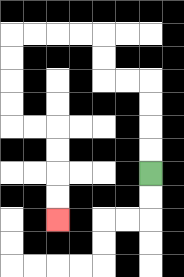{'start': '[6, 7]', 'end': '[2, 9]', 'path_directions': 'U,U,U,U,L,L,U,U,L,L,L,L,D,D,D,D,R,R,D,D,D,D', 'path_coordinates': '[[6, 7], [6, 6], [6, 5], [6, 4], [6, 3], [5, 3], [4, 3], [4, 2], [4, 1], [3, 1], [2, 1], [1, 1], [0, 1], [0, 2], [0, 3], [0, 4], [0, 5], [1, 5], [2, 5], [2, 6], [2, 7], [2, 8], [2, 9]]'}